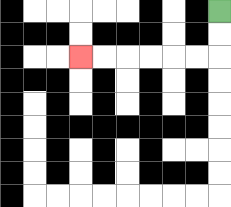{'start': '[9, 0]', 'end': '[3, 2]', 'path_directions': 'D,D,L,L,L,L,L,L', 'path_coordinates': '[[9, 0], [9, 1], [9, 2], [8, 2], [7, 2], [6, 2], [5, 2], [4, 2], [3, 2]]'}